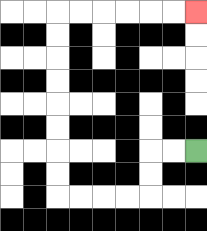{'start': '[8, 6]', 'end': '[8, 0]', 'path_directions': 'L,L,D,D,L,L,L,L,U,U,U,U,U,U,U,U,R,R,R,R,R,R', 'path_coordinates': '[[8, 6], [7, 6], [6, 6], [6, 7], [6, 8], [5, 8], [4, 8], [3, 8], [2, 8], [2, 7], [2, 6], [2, 5], [2, 4], [2, 3], [2, 2], [2, 1], [2, 0], [3, 0], [4, 0], [5, 0], [6, 0], [7, 0], [8, 0]]'}